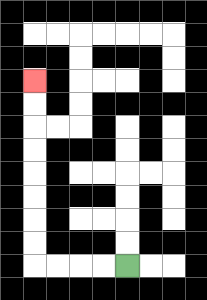{'start': '[5, 11]', 'end': '[1, 3]', 'path_directions': 'L,L,L,L,U,U,U,U,U,U,U,U', 'path_coordinates': '[[5, 11], [4, 11], [3, 11], [2, 11], [1, 11], [1, 10], [1, 9], [1, 8], [1, 7], [1, 6], [1, 5], [1, 4], [1, 3]]'}